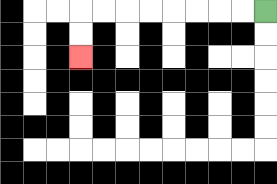{'start': '[11, 0]', 'end': '[3, 2]', 'path_directions': 'L,L,L,L,L,L,L,L,D,D', 'path_coordinates': '[[11, 0], [10, 0], [9, 0], [8, 0], [7, 0], [6, 0], [5, 0], [4, 0], [3, 0], [3, 1], [3, 2]]'}